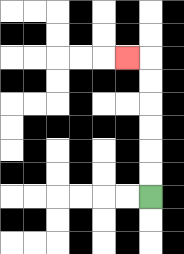{'start': '[6, 8]', 'end': '[5, 2]', 'path_directions': 'U,U,U,U,U,U,L', 'path_coordinates': '[[6, 8], [6, 7], [6, 6], [6, 5], [6, 4], [6, 3], [6, 2], [5, 2]]'}